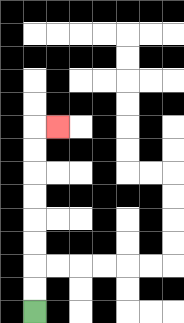{'start': '[1, 13]', 'end': '[2, 5]', 'path_directions': 'U,U,U,U,U,U,U,U,R', 'path_coordinates': '[[1, 13], [1, 12], [1, 11], [1, 10], [1, 9], [1, 8], [1, 7], [1, 6], [1, 5], [2, 5]]'}